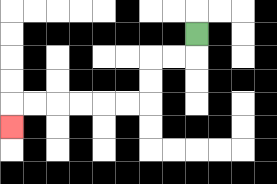{'start': '[8, 1]', 'end': '[0, 5]', 'path_directions': 'D,L,L,D,D,L,L,L,L,L,L,D', 'path_coordinates': '[[8, 1], [8, 2], [7, 2], [6, 2], [6, 3], [6, 4], [5, 4], [4, 4], [3, 4], [2, 4], [1, 4], [0, 4], [0, 5]]'}